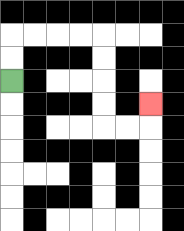{'start': '[0, 3]', 'end': '[6, 4]', 'path_directions': 'U,U,R,R,R,R,D,D,D,D,R,R,U', 'path_coordinates': '[[0, 3], [0, 2], [0, 1], [1, 1], [2, 1], [3, 1], [4, 1], [4, 2], [4, 3], [4, 4], [4, 5], [5, 5], [6, 5], [6, 4]]'}